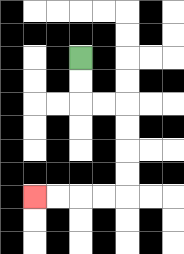{'start': '[3, 2]', 'end': '[1, 8]', 'path_directions': 'D,D,R,R,D,D,D,D,L,L,L,L', 'path_coordinates': '[[3, 2], [3, 3], [3, 4], [4, 4], [5, 4], [5, 5], [5, 6], [5, 7], [5, 8], [4, 8], [3, 8], [2, 8], [1, 8]]'}